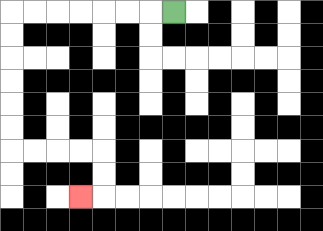{'start': '[7, 0]', 'end': '[3, 8]', 'path_directions': 'L,L,L,L,L,L,L,D,D,D,D,D,D,R,R,R,R,D,D,L', 'path_coordinates': '[[7, 0], [6, 0], [5, 0], [4, 0], [3, 0], [2, 0], [1, 0], [0, 0], [0, 1], [0, 2], [0, 3], [0, 4], [0, 5], [0, 6], [1, 6], [2, 6], [3, 6], [4, 6], [4, 7], [4, 8], [3, 8]]'}